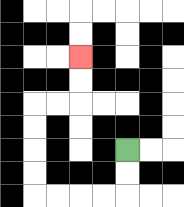{'start': '[5, 6]', 'end': '[3, 2]', 'path_directions': 'D,D,L,L,L,L,U,U,U,U,R,R,U,U', 'path_coordinates': '[[5, 6], [5, 7], [5, 8], [4, 8], [3, 8], [2, 8], [1, 8], [1, 7], [1, 6], [1, 5], [1, 4], [2, 4], [3, 4], [3, 3], [3, 2]]'}